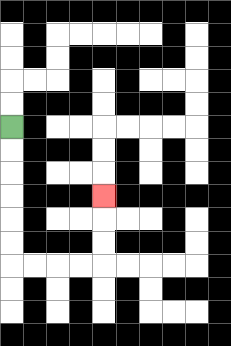{'start': '[0, 5]', 'end': '[4, 8]', 'path_directions': 'D,D,D,D,D,D,R,R,R,R,U,U,U', 'path_coordinates': '[[0, 5], [0, 6], [0, 7], [0, 8], [0, 9], [0, 10], [0, 11], [1, 11], [2, 11], [3, 11], [4, 11], [4, 10], [4, 9], [4, 8]]'}